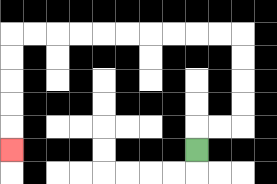{'start': '[8, 6]', 'end': '[0, 6]', 'path_directions': 'U,R,R,U,U,U,U,L,L,L,L,L,L,L,L,L,L,D,D,D,D,D', 'path_coordinates': '[[8, 6], [8, 5], [9, 5], [10, 5], [10, 4], [10, 3], [10, 2], [10, 1], [9, 1], [8, 1], [7, 1], [6, 1], [5, 1], [4, 1], [3, 1], [2, 1], [1, 1], [0, 1], [0, 2], [0, 3], [0, 4], [0, 5], [0, 6]]'}